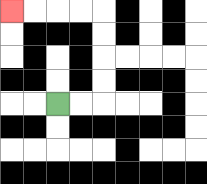{'start': '[2, 4]', 'end': '[0, 0]', 'path_directions': 'R,R,U,U,U,U,L,L,L,L', 'path_coordinates': '[[2, 4], [3, 4], [4, 4], [4, 3], [4, 2], [4, 1], [4, 0], [3, 0], [2, 0], [1, 0], [0, 0]]'}